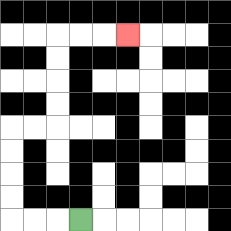{'start': '[3, 9]', 'end': '[5, 1]', 'path_directions': 'L,L,L,U,U,U,U,R,R,U,U,U,U,R,R,R', 'path_coordinates': '[[3, 9], [2, 9], [1, 9], [0, 9], [0, 8], [0, 7], [0, 6], [0, 5], [1, 5], [2, 5], [2, 4], [2, 3], [2, 2], [2, 1], [3, 1], [4, 1], [5, 1]]'}